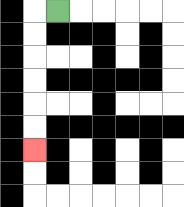{'start': '[2, 0]', 'end': '[1, 6]', 'path_directions': 'L,D,D,D,D,D,D', 'path_coordinates': '[[2, 0], [1, 0], [1, 1], [1, 2], [1, 3], [1, 4], [1, 5], [1, 6]]'}